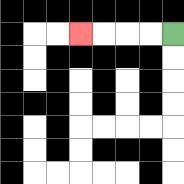{'start': '[7, 1]', 'end': '[3, 1]', 'path_directions': 'L,L,L,L', 'path_coordinates': '[[7, 1], [6, 1], [5, 1], [4, 1], [3, 1]]'}